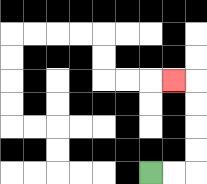{'start': '[6, 7]', 'end': '[7, 3]', 'path_directions': 'R,R,U,U,U,U,L', 'path_coordinates': '[[6, 7], [7, 7], [8, 7], [8, 6], [8, 5], [8, 4], [8, 3], [7, 3]]'}